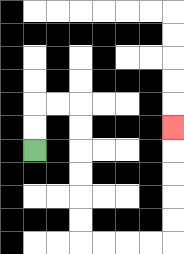{'start': '[1, 6]', 'end': '[7, 5]', 'path_directions': 'U,U,R,R,D,D,D,D,D,D,R,R,R,R,U,U,U,U,U', 'path_coordinates': '[[1, 6], [1, 5], [1, 4], [2, 4], [3, 4], [3, 5], [3, 6], [3, 7], [3, 8], [3, 9], [3, 10], [4, 10], [5, 10], [6, 10], [7, 10], [7, 9], [7, 8], [7, 7], [7, 6], [7, 5]]'}